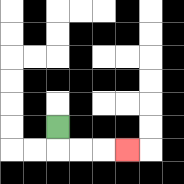{'start': '[2, 5]', 'end': '[5, 6]', 'path_directions': 'D,R,R,R', 'path_coordinates': '[[2, 5], [2, 6], [3, 6], [4, 6], [5, 6]]'}